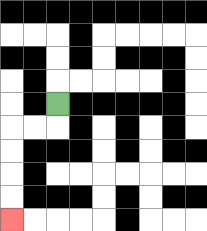{'start': '[2, 4]', 'end': '[0, 9]', 'path_directions': 'D,L,L,D,D,D,D', 'path_coordinates': '[[2, 4], [2, 5], [1, 5], [0, 5], [0, 6], [0, 7], [0, 8], [0, 9]]'}